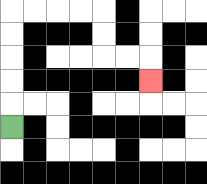{'start': '[0, 5]', 'end': '[6, 3]', 'path_directions': 'U,U,U,U,U,R,R,R,R,D,D,R,R,D', 'path_coordinates': '[[0, 5], [0, 4], [0, 3], [0, 2], [0, 1], [0, 0], [1, 0], [2, 0], [3, 0], [4, 0], [4, 1], [4, 2], [5, 2], [6, 2], [6, 3]]'}